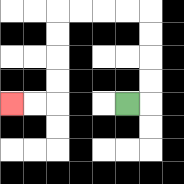{'start': '[5, 4]', 'end': '[0, 4]', 'path_directions': 'R,U,U,U,U,L,L,L,L,D,D,D,D,L,L', 'path_coordinates': '[[5, 4], [6, 4], [6, 3], [6, 2], [6, 1], [6, 0], [5, 0], [4, 0], [3, 0], [2, 0], [2, 1], [2, 2], [2, 3], [2, 4], [1, 4], [0, 4]]'}